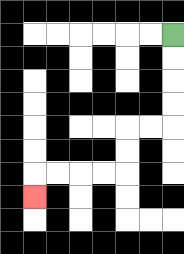{'start': '[7, 1]', 'end': '[1, 8]', 'path_directions': 'D,D,D,D,L,L,D,D,L,L,L,L,D', 'path_coordinates': '[[7, 1], [7, 2], [7, 3], [7, 4], [7, 5], [6, 5], [5, 5], [5, 6], [5, 7], [4, 7], [3, 7], [2, 7], [1, 7], [1, 8]]'}